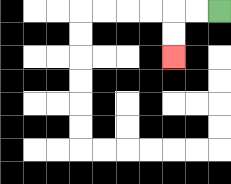{'start': '[9, 0]', 'end': '[7, 2]', 'path_directions': 'L,L,D,D', 'path_coordinates': '[[9, 0], [8, 0], [7, 0], [7, 1], [7, 2]]'}